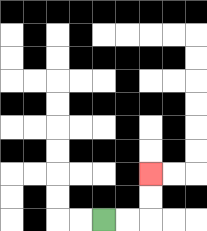{'start': '[4, 9]', 'end': '[6, 7]', 'path_directions': 'R,R,U,U', 'path_coordinates': '[[4, 9], [5, 9], [6, 9], [6, 8], [6, 7]]'}